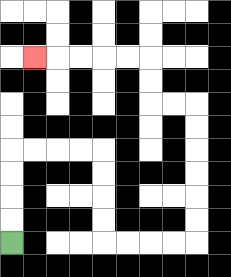{'start': '[0, 10]', 'end': '[1, 2]', 'path_directions': 'U,U,U,U,R,R,R,R,D,D,D,D,R,R,R,R,U,U,U,U,U,U,L,L,U,U,L,L,L,L,L', 'path_coordinates': '[[0, 10], [0, 9], [0, 8], [0, 7], [0, 6], [1, 6], [2, 6], [3, 6], [4, 6], [4, 7], [4, 8], [4, 9], [4, 10], [5, 10], [6, 10], [7, 10], [8, 10], [8, 9], [8, 8], [8, 7], [8, 6], [8, 5], [8, 4], [7, 4], [6, 4], [6, 3], [6, 2], [5, 2], [4, 2], [3, 2], [2, 2], [1, 2]]'}